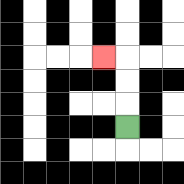{'start': '[5, 5]', 'end': '[4, 2]', 'path_directions': 'U,U,U,L', 'path_coordinates': '[[5, 5], [5, 4], [5, 3], [5, 2], [4, 2]]'}